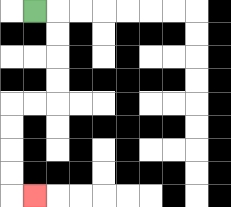{'start': '[1, 0]', 'end': '[1, 8]', 'path_directions': 'R,D,D,D,D,L,L,D,D,D,D,R', 'path_coordinates': '[[1, 0], [2, 0], [2, 1], [2, 2], [2, 3], [2, 4], [1, 4], [0, 4], [0, 5], [0, 6], [0, 7], [0, 8], [1, 8]]'}